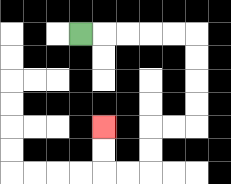{'start': '[3, 1]', 'end': '[4, 5]', 'path_directions': 'R,R,R,R,R,D,D,D,D,L,L,D,D,L,L,U,U', 'path_coordinates': '[[3, 1], [4, 1], [5, 1], [6, 1], [7, 1], [8, 1], [8, 2], [8, 3], [8, 4], [8, 5], [7, 5], [6, 5], [6, 6], [6, 7], [5, 7], [4, 7], [4, 6], [4, 5]]'}